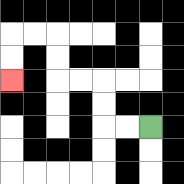{'start': '[6, 5]', 'end': '[0, 3]', 'path_directions': 'L,L,U,U,L,L,U,U,L,L,D,D', 'path_coordinates': '[[6, 5], [5, 5], [4, 5], [4, 4], [4, 3], [3, 3], [2, 3], [2, 2], [2, 1], [1, 1], [0, 1], [0, 2], [0, 3]]'}